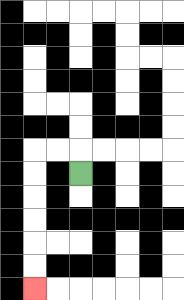{'start': '[3, 7]', 'end': '[1, 12]', 'path_directions': 'U,L,L,D,D,D,D,D,D', 'path_coordinates': '[[3, 7], [3, 6], [2, 6], [1, 6], [1, 7], [1, 8], [1, 9], [1, 10], [1, 11], [1, 12]]'}